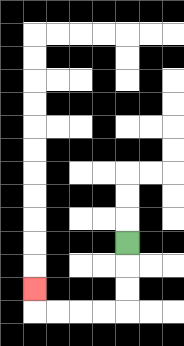{'start': '[5, 10]', 'end': '[1, 12]', 'path_directions': 'D,D,D,L,L,L,L,U', 'path_coordinates': '[[5, 10], [5, 11], [5, 12], [5, 13], [4, 13], [3, 13], [2, 13], [1, 13], [1, 12]]'}